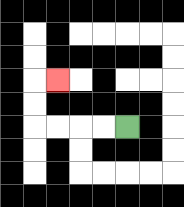{'start': '[5, 5]', 'end': '[2, 3]', 'path_directions': 'L,L,L,L,U,U,R', 'path_coordinates': '[[5, 5], [4, 5], [3, 5], [2, 5], [1, 5], [1, 4], [1, 3], [2, 3]]'}